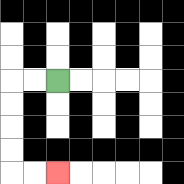{'start': '[2, 3]', 'end': '[2, 7]', 'path_directions': 'L,L,D,D,D,D,R,R', 'path_coordinates': '[[2, 3], [1, 3], [0, 3], [0, 4], [0, 5], [0, 6], [0, 7], [1, 7], [2, 7]]'}